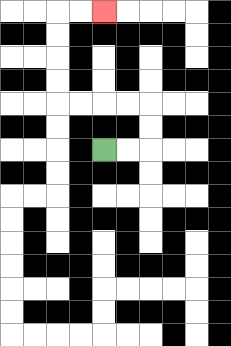{'start': '[4, 6]', 'end': '[4, 0]', 'path_directions': 'R,R,U,U,L,L,L,L,U,U,U,U,R,R', 'path_coordinates': '[[4, 6], [5, 6], [6, 6], [6, 5], [6, 4], [5, 4], [4, 4], [3, 4], [2, 4], [2, 3], [2, 2], [2, 1], [2, 0], [3, 0], [4, 0]]'}